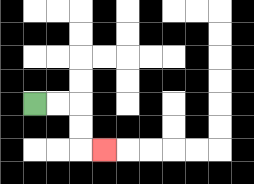{'start': '[1, 4]', 'end': '[4, 6]', 'path_directions': 'R,R,D,D,R', 'path_coordinates': '[[1, 4], [2, 4], [3, 4], [3, 5], [3, 6], [4, 6]]'}